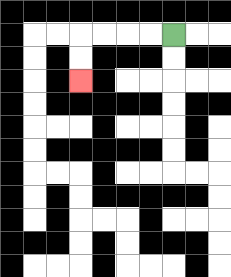{'start': '[7, 1]', 'end': '[3, 3]', 'path_directions': 'L,L,L,L,D,D', 'path_coordinates': '[[7, 1], [6, 1], [5, 1], [4, 1], [3, 1], [3, 2], [3, 3]]'}